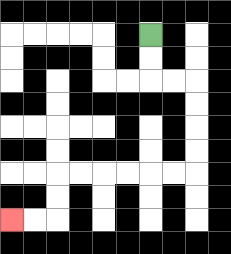{'start': '[6, 1]', 'end': '[0, 9]', 'path_directions': 'D,D,R,R,D,D,D,D,L,L,L,L,L,L,D,D,L,L', 'path_coordinates': '[[6, 1], [6, 2], [6, 3], [7, 3], [8, 3], [8, 4], [8, 5], [8, 6], [8, 7], [7, 7], [6, 7], [5, 7], [4, 7], [3, 7], [2, 7], [2, 8], [2, 9], [1, 9], [0, 9]]'}